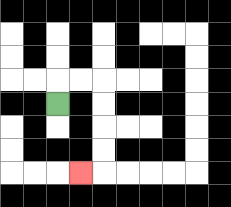{'start': '[2, 4]', 'end': '[3, 7]', 'path_directions': 'U,R,R,D,D,D,D,L', 'path_coordinates': '[[2, 4], [2, 3], [3, 3], [4, 3], [4, 4], [4, 5], [4, 6], [4, 7], [3, 7]]'}